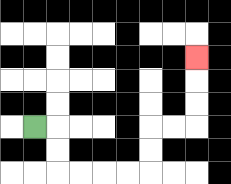{'start': '[1, 5]', 'end': '[8, 2]', 'path_directions': 'R,D,D,R,R,R,R,U,U,R,R,U,U,U', 'path_coordinates': '[[1, 5], [2, 5], [2, 6], [2, 7], [3, 7], [4, 7], [5, 7], [6, 7], [6, 6], [6, 5], [7, 5], [8, 5], [8, 4], [8, 3], [8, 2]]'}